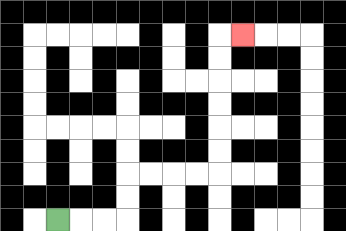{'start': '[2, 9]', 'end': '[10, 1]', 'path_directions': 'R,R,R,U,U,R,R,R,R,U,U,U,U,U,U,R', 'path_coordinates': '[[2, 9], [3, 9], [4, 9], [5, 9], [5, 8], [5, 7], [6, 7], [7, 7], [8, 7], [9, 7], [9, 6], [9, 5], [9, 4], [9, 3], [9, 2], [9, 1], [10, 1]]'}